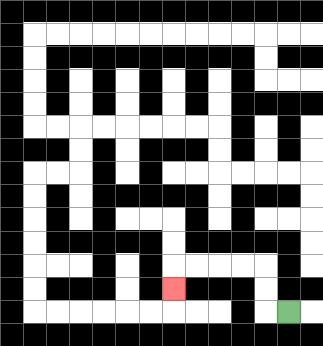{'start': '[12, 13]', 'end': '[7, 12]', 'path_directions': 'L,U,U,L,L,L,L,D', 'path_coordinates': '[[12, 13], [11, 13], [11, 12], [11, 11], [10, 11], [9, 11], [8, 11], [7, 11], [7, 12]]'}